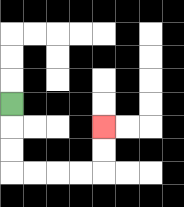{'start': '[0, 4]', 'end': '[4, 5]', 'path_directions': 'D,D,D,R,R,R,R,U,U', 'path_coordinates': '[[0, 4], [0, 5], [0, 6], [0, 7], [1, 7], [2, 7], [3, 7], [4, 7], [4, 6], [4, 5]]'}